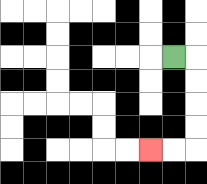{'start': '[7, 2]', 'end': '[6, 6]', 'path_directions': 'R,D,D,D,D,L,L', 'path_coordinates': '[[7, 2], [8, 2], [8, 3], [8, 4], [8, 5], [8, 6], [7, 6], [6, 6]]'}